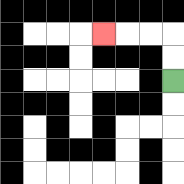{'start': '[7, 3]', 'end': '[4, 1]', 'path_directions': 'U,U,L,L,L', 'path_coordinates': '[[7, 3], [7, 2], [7, 1], [6, 1], [5, 1], [4, 1]]'}